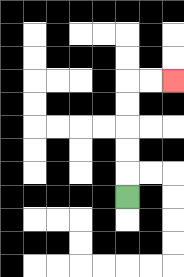{'start': '[5, 8]', 'end': '[7, 3]', 'path_directions': 'U,U,U,U,U,R,R', 'path_coordinates': '[[5, 8], [5, 7], [5, 6], [5, 5], [5, 4], [5, 3], [6, 3], [7, 3]]'}